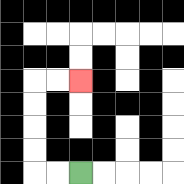{'start': '[3, 7]', 'end': '[3, 3]', 'path_directions': 'L,L,U,U,U,U,R,R', 'path_coordinates': '[[3, 7], [2, 7], [1, 7], [1, 6], [1, 5], [1, 4], [1, 3], [2, 3], [3, 3]]'}